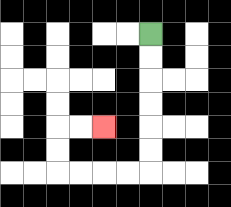{'start': '[6, 1]', 'end': '[4, 5]', 'path_directions': 'D,D,D,D,D,D,L,L,L,L,U,U,R,R', 'path_coordinates': '[[6, 1], [6, 2], [6, 3], [6, 4], [6, 5], [6, 6], [6, 7], [5, 7], [4, 7], [3, 7], [2, 7], [2, 6], [2, 5], [3, 5], [4, 5]]'}